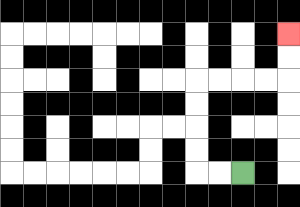{'start': '[10, 7]', 'end': '[12, 1]', 'path_directions': 'L,L,U,U,U,U,R,R,R,R,U,U', 'path_coordinates': '[[10, 7], [9, 7], [8, 7], [8, 6], [8, 5], [8, 4], [8, 3], [9, 3], [10, 3], [11, 3], [12, 3], [12, 2], [12, 1]]'}